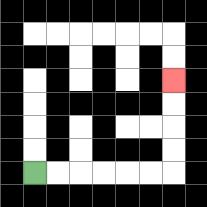{'start': '[1, 7]', 'end': '[7, 3]', 'path_directions': 'R,R,R,R,R,R,U,U,U,U', 'path_coordinates': '[[1, 7], [2, 7], [3, 7], [4, 7], [5, 7], [6, 7], [7, 7], [7, 6], [7, 5], [7, 4], [7, 3]]'}